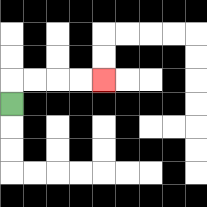{'start': '[0, 4]', 'end': '[4, 3]', 'path_directions': 'U,R,R,R,R', 'path_coordinates': '[[0, 4], [0, 3], [1, 3], [2, 3], [3, 3], [4, 3]]'}